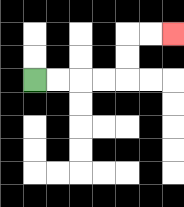{'start': '[1, 3]', 'end': '[7, 1]', 'path_directions': 'R,R,R,R,U,U,R,R', 'path_coordinates': '[[1, 3], [2, 3], [3, 3], [4, 3], [5, 3], [5, 2], [5, 1], [6, 1], [7, 1]]'}